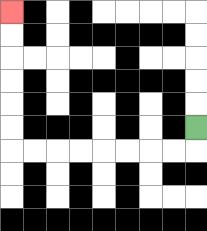{'start': '[8, 5]', 'end': '[0, 0]', 'path_directions': 'D,L,L,L,L,L,L,L,L,U,U,U,U,U,U', 'path_coordinates': '[[8, 5], [8, 6], [7, 6], [6, 6], [5, 6], [4, 6], [3, 6], [2, 6], [1, 6], [0, 6], [0, 5], [0, 4], [0, 3], [0, 2], [0, 1], [0, 0]]'}